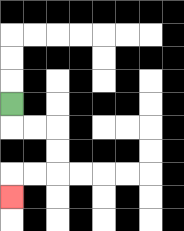{'start': '[0, 4]', 'end': '[0, 8]', 'path_directions': 'D,R,R,D,D,L,L,D', 'path_coordinates': '[[0, 4], [0, 5], [1, 5], [2, 5], [2, 6], [2, 7], [1, 7], [0, 7], [0, 8]]'}